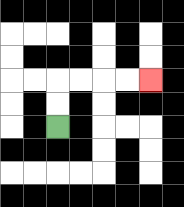{'start': '[2, 5]', 'end': '[6, 3]', 'path_directions': 'U,U,R,R,R,R', 'path_coordinates': '[[2, 5], [2, 4], [2, 3], [3, 3], [4, 3], [5, 3], [6, 3]]'}